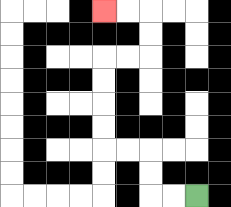{'start': '[8, 8]', 'end': '[4, 0]', 'path_directions': 'L,L,U,U,L,L,U,U,U,U,R,R,U,U,L,L', 'path_coordinates': '[[8, 8], [7, 8], [6, 8], [6, 7], [6, 6], [5, 6], [4, 6], [4, 5], [4, 4], [4, 3], [4, 2], [5, 2], [6, 2], [6, 1], [6, 0], [5, 0], [4, 0]]'}